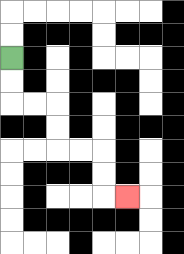{'start': '[0, 2]', 'end': '[5, 8]', 'path_directions': 'D,D,R,R,D,D,R,R,D,D,R', 'path_coordinates': '[[0, 2], [0, 3], [0, 4], [1, 4], [2, 4], [2, 5], [2, 6], [3, 6], [4, 6], [4, 7], [4, 8], [5, 8]]'}